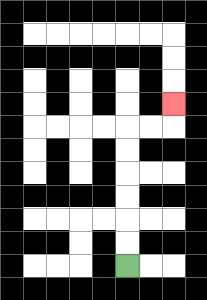{'start': '[5, 11]', 'end': '[7, 4]', 'path_directions': 'U,U,U,U,U,U,R,R,U', 'path_coordinates': '[[5, 11], [5, 10], [5, 9], [5, 8], [5, 7], [5, 6], [5, 5], [6, 5], [7, 5], [7, 4]]'}